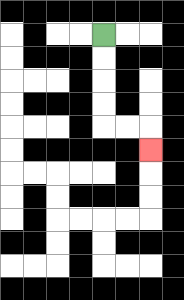{'start': '[4, 1]', 'end': '[6, 6]', 'path_directions': 'D,D,D,D,R,R,D', 'path_coordinates': '[[4, 1], [4, 2], [4, 3], [4, 4], [4, 5], [5, 5], [6, 5], [6, 6]]'}